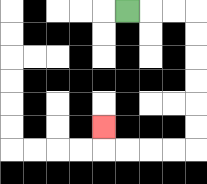{'start': '[5, 0]', 'end': '[4, 5]', 'path_directions': 'R,R,R,D,D,D,D,D,D,L,L,L,L,U', 'path_coordinates': '[[5, 0], [6, 0], [7, 0], [8, 0], [8, 1], [8, 2], [8, 3], [8, 4], [8, 5], [8, 6], [7, 6], [6, 6], [5, 6], [4, 6], [4, 5]]'}